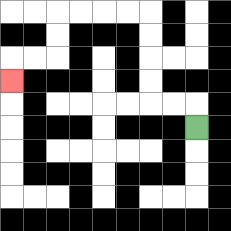{'start': '[8, 5]', 'end': '[0, 3]', 'path_directions': 'U,L,L,U,U,U,U,L,L,L,L,D,D,L,L,D', 'path_coordinates': '[[8, 5], [8, 4], [7, 4], [6, 4], [6, 3], [6, 2], [6, 1], [6, 0], [5, 0], [4, 0], [3, 0], [2, 0], [2, 1], [2, 2], [1, 2], [0, 2], [0, 3]]'}